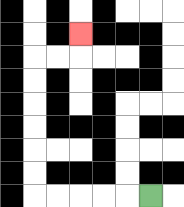{'start': '[6, 8]', 'end': '[3, 1]', 'path_directions': 'L,L,L,L,L,U,U,U,U,U,U,R,R,U', 'path_coordinates': '[[6, 8], [5, 8], [4, 8], [3, 8], [2, 8], [1, 8], [1, 7], [1, 6], [1, 5], [1, 4], [1, 3], [1, 2], [2, 2], [3, 2], [3, 1]]'}